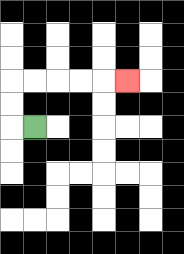{'start': '[1, 5]', 'end': '[5, 3]', 'path_directions': 'L,U,U,R,R,R,R,R', 'path_coordinates': '[[1, 5], [0, 5], [0, 4], [0, 3], [1, 3], [2, 3], [3, 3], [4, 3], [5, 3]]'}